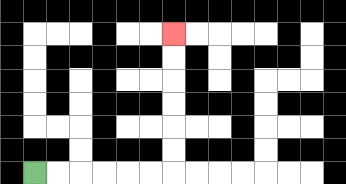{'start': '[1, 7]', 'end': '[7, 1]', 'path_directions': 'R,R,R,R,R,R,U,U,U,U,U,U', 'path_coordinates': '[[1, 7], [2, 7], [3, 7], [4, 7], [5, 7], [6, 7], [7, 7], [7, 6], [7, 5], [7, 4], [7, 3], [7, 2], [7, 1]]'}